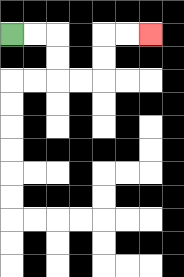{'start': '[0, 1]', 'end': '[6, 1]', 'path_directions': 'R,R,D,D,R,R,U,U,R,R', 'path_coordinates': '[[0, 1], [1, 1], [2, 1], [2, 2], [2, 3], [3, 3], [4, 3], [4, 2], [4, 1], [5, 1], [6, 1]]'}